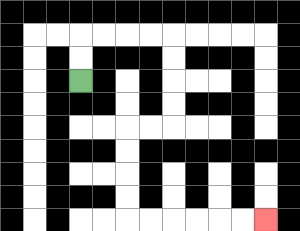{'start': '[3, 3]', 'end': '[11, 9]', 'path_directions': 'U,U,R,R,R,R,D,D,D,D,L,L,D,D,D,D,R,R,R,R,R,R', 'path_coordinates': '[[3, 3], [3, 2], [3, 1], [4, 1], [5, 1], [6, 1], [7, 1], [7, 2], [7, 3], [7, 4], [7, 5], [6, 5], [5, 5], [5, 6], [5, 7], [5, 8], [5, 9], [6, 9], [7, 9], [8, 9], [9, 9], [10, 9], [11, 9]]'}